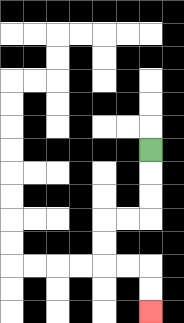{'start': '[6, 6]', 'end': '[6, 13]', 'path_directions': 'D,D,D,L,L,D,D,R,R,D,D', 'path_coordinates': '[[6, 6], [6, 7], [6, 8], [6, 9], [5, 9], [4, 9], [4, 10], [4, 11], [5, 11], [6, 11], [6, 12], [6, 13]]'}